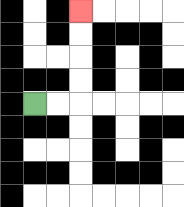{'start': '[1, 4]', 'end': '[3, 0]', 'path_directions': 'R,R,U,U,U,U', 'path_coordinates': '[[1, 4], [2, 4], [3, 4], [3, 3], [3, 2], [3, 1], [3, 0]]'}